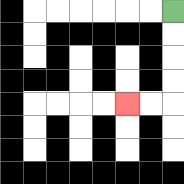{'start': '[7, 0]', 'end': '[5, 4]', 'path_directions': 'D,D,D,D,L,L', 'path_coordinates': '[[7, 0], [7, 1], [7, 2], [7, 3], [7, 4], [6, 4], [5, 4]]'}